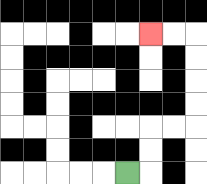{'start': '[5, 7]', 'end': '[6, 1]', 'path_directions': 'R,U,U,R,R,U,U,U,U,L,L', 'path_coordinates': '[[5, 7], [6, 7], [6, 6], [6, 5], [7, 5], [8, 5], [8, 4], [8, 3], [8, 2], [8, 1], [7, 1], [6, 1]]'}